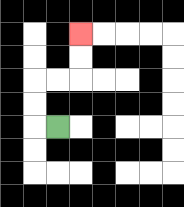{'start': '[2, 5]', 'end': '[3, 1]', 'path_directions': 'L,U,U,R,R,U,U', 'path_coordinates': '[[2, 5], [1, 5], [1, 4], [1, 3], [2, 3], [3, 3], [3, 2], [3, 1]]'}